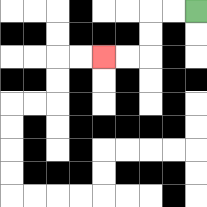{'start': '[8, 0]', 'end': '[4, 2]', 'path_directions': 'L,L,D,D,L,L', 'path_coordinates': '[[8, 0], [7, 0], [6, 0], [6, 1], [6, 2], [5, 2], [4, 2]]'}